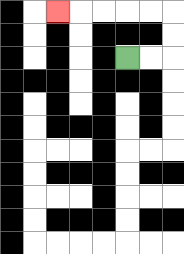{'start': '[5, 2]', 'end': '[2, 0]', 'path_directions': 'R,R,U,U,L,L,L,L,L', 'path_coordinates': '[[5, 2], [6, 2], [7, 2], [7, 1], [7, 0], [6, 0], [5, 0], [4, 0], [3, 0], [2, 0]]'}